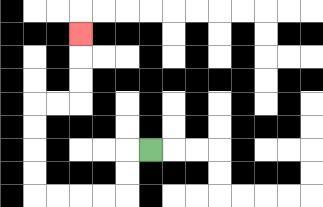{'start': '[6, 6]', 'end': '[3, 1]', 'path_directions': 'L,D,D,L,L,L,L,U,U,U,U,R,R,U,U,U', 'path_coordinates': '[[6, 6], [5, 6], [5, 7], [5, 8], [4, 8], [3, 8], [2, 8], [1, 8], [1, 7], [1, 6], [1, 5], [1, 4], [2, 4], [3, 4], [3, 3], [3, 2], [3, 1]]'}